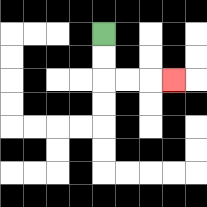{'start': '[4, 1]', 'end': '[7, 3]', 'path_directions': 'D,D,R,R,R', 'path_coordinates': '[[4, 1], [4, 2], [4, 3], [5, 3], [6, 3], [7, 3]]'}